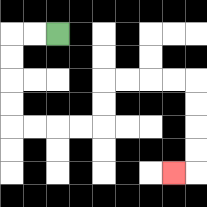{'start': '[2, 1]', 'end': '[7, 7]', 'path_directions': 'L,L,D,D,D,D,R,R,R,R,U,U,R,R,R,R,D,D,D,D,L', 'path_coordinates': '[[2, 1], [1, 1], [0, 1], [0, 2], [0, 3], [0, 4], [0, 5], [1, 5], [2, 5], [3, 5], [4, 5], [4, 4], [4, 3], [5, 3], [6, 3], [7, 3], [8, 3], [8, 4], [8, 5], [8, 6], [8, 7], [7, 7]]'}